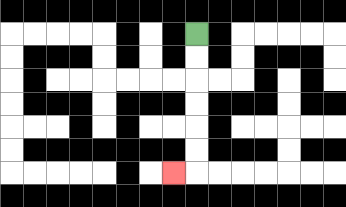{'start': '[8, 1]', 'end': '[7, 7]', 'path_directions': 'D,D,D,D,D,D,L', 'path_coordinates': '[[8, 1], [8, 2], [8, 3], [8, 4], [8, 5], [8, 6], [8, 7], [7, 7]]'}